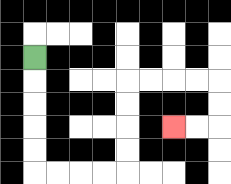{'start': '[1, 2]', 'end': '[7, 5]', 'path_directions': 'D,D,D,D,D,R,R,R,R,U,U,U,U,R,R,R,R,D,D,L,L', 'path_coordinates': '[[1, 2], [1, 3], [1, 4], [1, 5], [1, 6], [1, 7], [2, 7], [3, 7], [4, 7], [5, 7], [5, 6], [5, 5], [5, 4], [5, 3], [6, 3], [7, 3], [8, 3], [9, 3], [9, 4], [9, 5], [8, 5], [7, 5]]'}